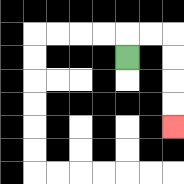{'start': '[5, 2]', 'end': '[7, 5]', 'path_directions': 'U,R,R,D,D,D,D', 'path_coordinates': '[[5, 2], [5, 1], [6, 1], [7, 1], [7, 2], [7, 3], [7, 4], [7, 5]]'}